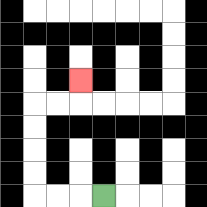{'start': '[4, 8]', 'end': '[3, 3]', 'path_directions': 'L,L,L,U,U,U,U,R,R,U', 'path_coordinates': '[[4, 8], [3, 8], [2, 8], [1, 8], [1, 7], [1, 6], [1, 5], [1, 4], [2, 4], [3, 4], [3, 3]]'}